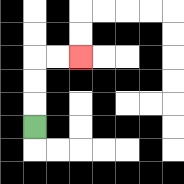{'start': '[1, 5]', 'end': '[3, 2]', 'path_directions': 'U,U,U,R,R', 'path_coordinates': '[[1, 5], [1, 4], [1, 3], [1, 2], [2, 2], [3, 2]]'}